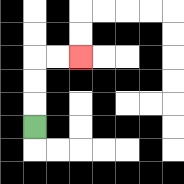{'start': '[1, 5]', 'end': '[3, 2]', 'path_directions': 'U,U,U,R,R', 'path_coordinates': '[[1, 5], [1, 4], [1, 3], [1, 2], [2, 2], [3, 2]]'}